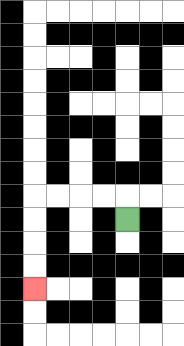{'start': '[5, 9]', 'end': '[1, 12]', 'path_directions': 'U,L,L,L,L,D,D,D,D', 'path_coordinates': '[[5, 9], [5, 8], [4, 8], [3, 8], [2, 8], [1, 8], [1, 9], [1, 10], [1, 11], [1, 12]]'}